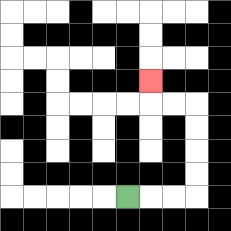{'start': '[5, 8]', 'end': '[6, 3]', 'path_directions': 'R,R,R,U,U,U,U,L,L,U', 'path_coordinates': '[[5, 8], [6, 8], [7, 8], [8, 8], [8, 7], [8, 6], [8, 5], [8, 4], [7, 4], [6, 4], [6, 3]]'}